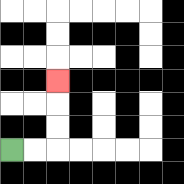{'start': '[0, 6]', 'end': '[2, 3]', 'path_directions': 'R,R,U,U,U', 'path_coordinates': '[[0, 6], [1, 6], [2, 6], [2, 5], [2, 4], [2, 3]]'}